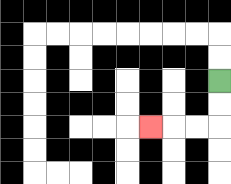{'start': '[9, 3]', 'end': '[6, 5]', 'path_directions': 'D,D,L,L,L', 'path_coordinates': '[[9, 3], [9, 4], [9, 5], [8, 5], [7, 5], [6, 5]]'}